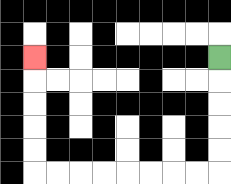{'start': '[9, 2]', 'end': '[1, 2]', 'path_directions': 'D,D,D,D,D,L,L,L,L,L,L,L,L,U,U,U,U,U', 'path_coordinates': '[[9, 2], [9, 3], [9, 4], [9, 5], [9, 6], [9, 7], [8, 7], [7, 7], [6, 7], [5, 7], [4, 7], [3, 7], [2, 7], [1, 7], [1, 6], [1, 5], [1, 4], [1, 3], [1, 2]]'}